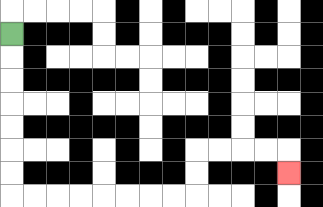{'start': '[0, 1]', 'end': '[12, 7]', 'path_directions': 'D,D,D,D,D,D,D,R,R,R,R,R,R,R,R,U,U,R,R,R,R,D', 'path_coordinates': '[[0, 1], [0, 2], [0, 3], [0, 4], [0, 5], [0, 6], [0, 7], [0, 8], [1, 8], [2, 8], [3, 8], [4, 8], [5, 8], [6, 8], [7, 8], [8, 8], [8, 7], [8, 6], [9, 6], [10, 6], [11, 6], [12, 6], [12, 7]]'}